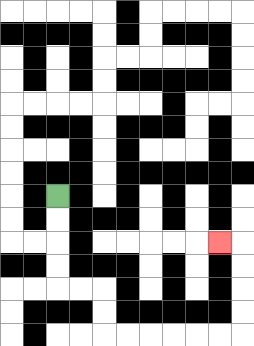{'start': '[2, 8]', 'end': '[9, 10]', 'path_directions': 'D,D,D,D,R,R,D,D,R,R,R,R,R,R,U,U,U,U,L', 'path_coordinates': '[[2, 8], [2, 9], [2, 10], [2, 11], [2, 12], [3, 12], [4, 12], [4, 13], [4, 14], [5, 14], [6, 14], [7, 14], [8, 14], [9, 14], [10, 14], [10, 13], [10, 12], [10, 11], [10, 10], [9, 10]]'}